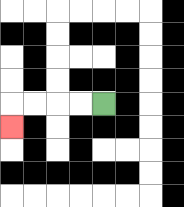{'start': '[4, 4]', 'end': '[0, 5]', 'path_directions': 'L,L,L,L,D', 'path_coordinates': '[[4, 4], [3, 4], [2, 4], [1, 4], [0, 4], [0, 5]]'}